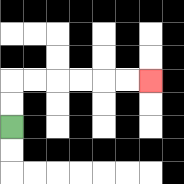{'start': '[0, 5]', 'end': '[6, 3]', 'path_directions': 'U,U,R,R,R,R,R,R', 'path_coordinates': '[[0, 5], [0, 4], [0, 3], [1, 3], [2, 3], [3, 3], [4, 3], [5, 3], [6, 3]]'}